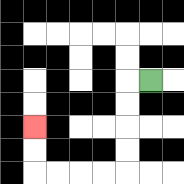{'start': '[6, 3]', 'end': '[1, 5]', 'path_directions': 'L,D,D,D,D,L,L,L,L,U,U', 'path_coordinates': '[[6, 3], [5, 3], [5, 4], [5, 5], [5, 6], [5, 7], [4, 7], [3, 7], [2, 7], [1, 7], [1, 6], [1, 5]]'}